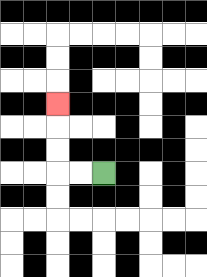{'start': '[4, 7]', 'end': '[2, 4]', 'path_directions': 'L,L,U,U,U', 'path_coordinates': '[[4, 7], [3, 7], [2, 7], [2, 6], [2, 5], [2, 4]]'}